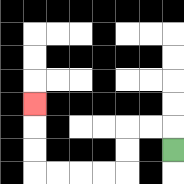{'start': '[7, 6]', 'end': '[1, 4]', 'path_directions': 'U,L,L,D,D,L,L,L,L,U,U,U', 'path_coordinates': '[[7, 6], [7, 5], [6, 5], [5, 5], [5, 6], [5, 7], [4, 7], [3, 7], [2, 7], [1, 7], [1, 6], [1, 5], [1, 4]]'}